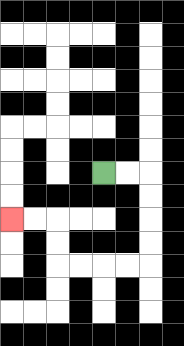{'start': '[4, 7]', 'end': '[0, 9]', 'path_directions': 'R,R,D,D,D,D,L,L,L,L,U,U,L,L', 'path_coordinates': '[[4, 7], [5, 7], [6, 7], [6, 8], [6, 9], [6, 10], [6, 11], [5, 11], [4, 11], [3, 11], [2, 11], [2, 10], [2, 9], [1, 9], [0, 9]]'}